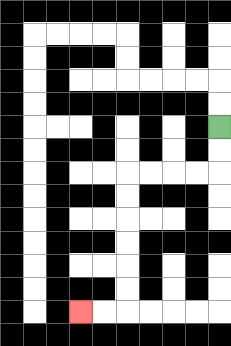{'start': '[9, 5]', 'end': '[3, 13]', 'path_directions': 'D,D,L,L,L,L,D,D,D,D,D,D,L,L', 'path_coordinates': '[[9, 5], [9, 6], [9, 7], [8, 7], [7, 7], [6, 7], [5, 7], [5, 8], [5, 9], [5, 10], [5, 11], [5, 12], [5, 13], [4, 13], [3, 13]]'}